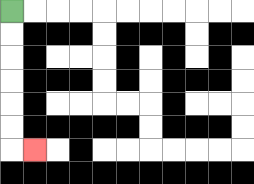{'start': '[0, 0]', 'end': '[1, 6]', 'path_directions': 'D,D,D,D,D,D,R', 'path_coordinates': '[[0, 0], [0, 1], [0, 2], [0, 3], [0, 4], [0, 5], [0, 6], [1, 6]]'}